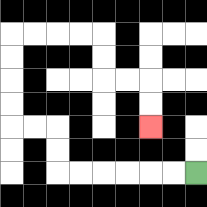{'start': '[8, 7]', 'end': '[6, 5]', 'path_directions': 'L,L,L,L,L,L,U,U,L,L,U,U,U,U,R,R,R,R,D,D,R,R,D,D', 'path_coordinates': '[[8, 7], [7, 7], [6, 7], [5, 7], [4, 7], [3, 7], [2, 7], [2, 6], [2, 5], [1, 5], [0, 5], [0, 4], [0, 3], [0, 2], [0, 1], [1, 1], [2, 1], [3, 1], [4, 1], [4, 2], [4, 3], [5, 3], [6, 3], [6, 4], [6, 5]]'}